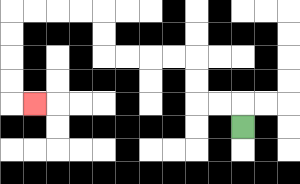{'start': '[10, 5]', 'end': '[1, 4]', 'path_directions': 'U,L,L,U,U,L,L,L,L,U,U,L,L,L,L,D,D,D,D,R', 'path_coordinates': '[[10, 5], [10, 4], [9, 4], [8, 4], [8, 3], [8, 2], [7, 2], [6, 2], [5, 2], [4, 2], [4, 1], [4, 0], [3, 0], [2, 0], [1, 0], [0, 0], [0, 1], [0, 2], [0, 3], [0, 4], [1, 4]]'}